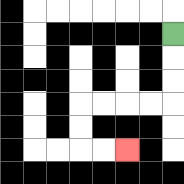{'start': '[7, 1]', 'end': '[5, 6]', 'path_directions': 'D,D,D,L,L,L,L,D,D,R,R', 'path_coordinates': '[[7, 1], [7, 2], [7, 3], [7, 4], [6, 4], [5, 4], [4, 4], [3, 4], [3, 5], [3, 6], [4, 6], [5, 6]]'}